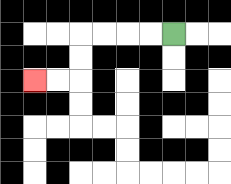{'start': '[7, 1]', 'end': '[1, 3]', 'path_directions': 'L,L,L,L,D,D,L,L', 'path_coordinates': '[[7, 1], [6, 1], [5, 1], [4, 1], [3, 1], [3, 2], [3, 3], [2, 3], [1, 3]]'}